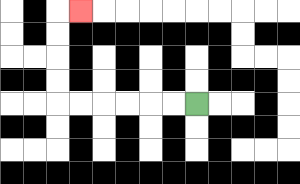{'start': '[8, 4]', 'end': '[3, 0]', 'path_directions': 'L,L,L,L,L,L,U,U,U,U,R', 'path_coordinates': '[[8, 4], [7, 4], [6, 4], [5, 4], [4, 4], [3, 4], [2, 4], [2, 3], [2, 2], [2, 1], [2, 0], [3, 0]]'}